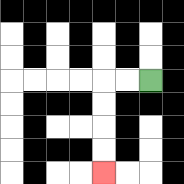{'start': '[6, 3]', 'end': '[4, 7]', 'path_directions': 'L,L,D,D,D,D', 'path_coordinates': '[[6, 3], [5, 3], [4, 3], [4, 4], [4, 5], [4, 6], [4, 7]]'}